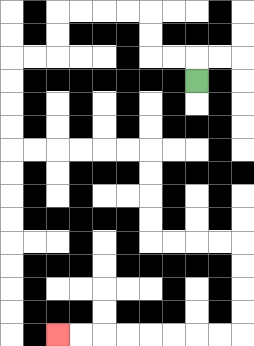{'start': '[8, 3]', 'end': '[2, 14]', 'path_directions': 'U,L,L,U,U,L,L,L,L,D,D,L,L,D,D,D,D,R,R,R,R,R,R,D,D,D,D,R,R,R,R,D,D,D,D,L,L,L,L,L,L,L,L', 'path_coordinates': '[[8, 3], [8, 2], [7, 2], [6, 2], [6, 1], [6, 0], [5, 0], [4, 0], [3, 0], [2, 0], [2, 1], [2, 2], [1, 2], [0, 2], [0, 3], [0, 4], [0, 5], [0, 6], [1, 6], [2, 6], [3, 6], [4, 6], [5, 6], [6, 6], [6, 7], [6, 8], [6, 9], [6, 10], [7, 10], [8, 10], [9, 10], [10, 10], [10, 11], [10, 12], [10, 13], [10, 14], [9, 14], [8, 14], [7, 14], [6, 14], [5, 14], [4, 14], [3, 14], [2, 14]]'}